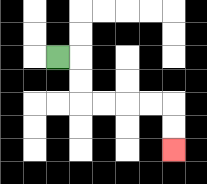{'start': '[2, 2]', 'end': '[7, 6]', 'path_directions': 'R,D,D,R,R,R,R,D,D', 'path_coordinates': '[[2, 2], [3, 2], [3, 3], [3, 4], [4, 4], [5, 4], [6, 4], [7, 4], [7, 5], [7, 6]]'}